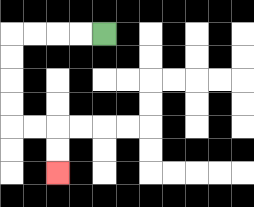{'start': '[4, 1]', 'end': '[2, 7]', 'path_directions': 'L,L,L,L,D,D,D,D,R,R,D,D', 'path_coordinates': '[[4, 1], [3, 1], [2, 1], [1, 1], [0, 1], [0, 2], [0, 3], [0, 4], [0, 5], [1, 5], [2, 5], [2, 6], [2, 7]]'}